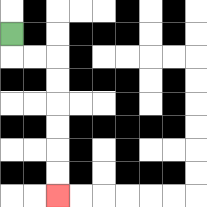{'start': '[0, 1]', 'end': '[2, 8]', 'path_directions': 'D,R,R,D,D,D,D,D,D', 'path_coordinates': '[[0, 1], [0, 2], [1, 2], [2, 2], [2, 3], [2, 4], [2, 5], [2, 6], [2, 7], [2, 8]]'}